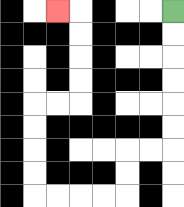{'start': '[7, 0]', 'end': '[2, 0]', 'path_directions': 'D,D,D,D,D,D,L,L,D,D,L,L,L,L,U,U,U,U,R,R,U,U,U,U,L', 'path_coordinates': '[[7, 0], [7, 1], [7, 2], [7, 3], [7, 4], [7, 5], [7, 6], [6, 6], [5, 6], [5, 7], [5, 8], [4, 8], [3, 8], [2, 8], [1, 8], [1, 7], [1, 6], [1, 5], [1, 4], [2, 4], [3, 4], [3, 3], [3, 2], [3, 1], [3, 0], [2, 0]]'}